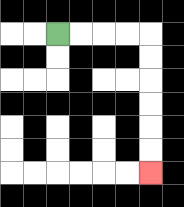{'start': '[2, 1]', 'end': '[6, 7]', 'path_directions': 'R,R,R,R,D,D,D,D,D,D', 'path_coordinates': '[[2, 1], [3, 1], [4, 1], [5, 1], [6, 1], [6, 2], [6, 3], [6, 4], [6, 5], [6, 6], [6, 7]]'}